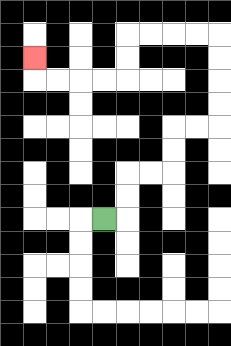{'start': '[4, 9]', 'end': '[1, 2]', 'path_directions': 'R,U,U,R,R,U,U,R,R,U,U,U,U,L,L,L,L,D,D,L,L,L,L,U', 'path_coordinates': '[[4, 9], [5, 9], [5, 8], [5, 7], [6, 7], [7, 7], [7, 6], [7, 5], [8, 5], [9, 5], [9, 4], [9, 3], [9, 2], [9, 1], [8, 1], [7, 1], [6, 1], [5, 1], [5, 2], [5, 3], [4, 3], [3, 3], [2, 3], [1, 3], [1, 2]]'}